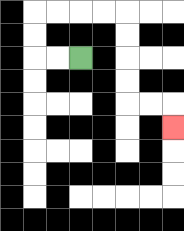{'start': '[3, 2]', 'end': '[7, 5]', 'path_directions': 'L,L,U,U,R,R,R,R,D,D,D,D,R,R,D', 'path_coordinates': '[[3, 2], [2, 2], [1, 2], [1, 1], [1, 0], [2, 0], [3, 0], [4, 0], [5, 0], [5, 1], [5, 2], [5, 3], [5, 4], [6, 4], [7, 4], [7, 5]]'}